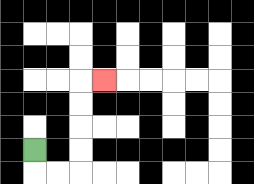{'start': '[1, 6]', 'end': '[4, 3]', 'path_directions': 'D,R,R,U,U,U,U,R', 'path_coordinates': '[[1, 6], [1, 7], [2, 7], [3, 7], [3, 6], [3, 5], [3, 4], [3, 3], [4, 3]]'}